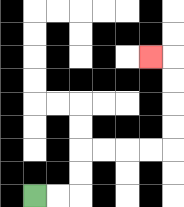{'start': '[1, 8]', 'end': '[6, 2]', 'path_directions': 'R,R,U,U,R,R,R,R,U,U,U,U,L', 'path_coordinates': '[[1, 8], [2, 8], [3, 8], [3, 7], [3, 6], [4, 6], [5, 6], [6, 6], [7, 6], [7, 5], [7, 4], [7, 3], [7, 2], [6, 2]]'}